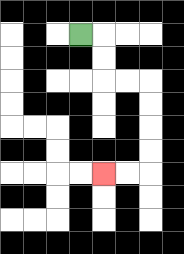{'start': '[3, 1]', 'end': '[4, 7]', 'path_directions': 'R,D,D,R,R,D,D,D,D,L,L', 'path_coordinates': '[[3, 1], [4, 1], [4, 2], [4, 3], [5, 3], [6, 3], [6, 4], [6, 5], [6, 6], [6, 7], [5, 7], [4, 7]]'}